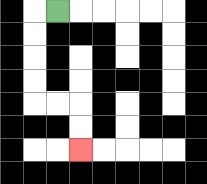{'start': '[2, 0]', 'end': '[3, 6]', 'path_directions': 'L,D,D,D,D,R,R,D,D', 'path_coordinates': '[[2, 0], [1, 0], [1, 1], [1, 2], [1, 3], [1, 4], [2, 4], [3, 4], [3, 5], [3, 6]]'}